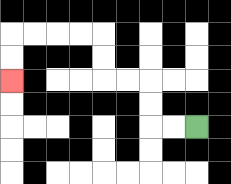{'start': '[8, 5]', 'end': '[0, 3]', 'path_directions': 'L,L,U,U,L,L,U,U,L,L,L,L,D,D', 'path_coordinates': '[[8, 5], [7, 5], [6, 5], [6, 4], [6, 3], [5, 3], [4, 3], [4, 2], [4, 1], [3, 1], [2, 1], [1, 1], [0, 1], [0, 2], [0, 3]]'}